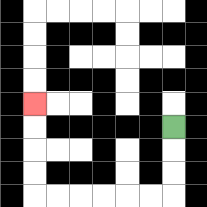{'start': '[7, 5]', 'end': '[1, 4]', 'path_directions': 'D,D,D,L,L,L,L,L,L,U,U,U,U', 'path_coordinates': '[[7, 5], [7, 6], [7, 7], [7, 8], [6, 8], [5, 8], [4, 8], [3, 8], [2, 8], [1, 8], [1, 7], [1, 6], [1, 5], [1, 4]]'}